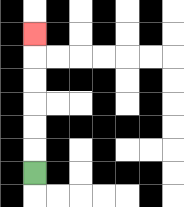{'start': '[1, 7]', 'end': '[1, 1]', 'path_directions': 'U,U,U,U,U,U', 'path_coordinates': '[[1, 7], [1, 6], [1, 5], [1, 4], [1, 3], [1, 2], [1, 1]]'}